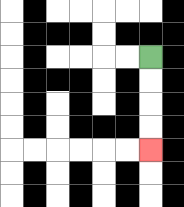{'start': '[6, 2]', 'end': '[6, 6]', 'path_directions': 'D,D,D,D', 'path_coordinates': '[[6, 2], [6, 3], [6, 4], [6, 5], [6, 6]]'}